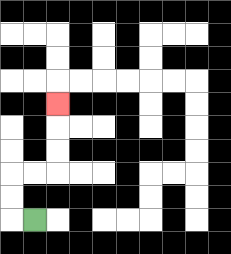{'start': '[1, 9]', 'end': '[2, 4]', 'path_directions': 'L,U,U,R,R,U,U,U', 'path_coordinates': '[[1, 9], [0, 9], [0, 8], [0, 7], [1, 7], [2, 7], [2, 6], [2, 5], [2, 4]]'}